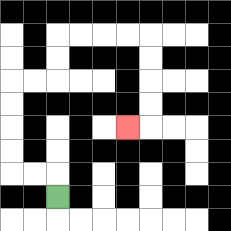{'start': '[2, 8]', 'end': '[5, 5]', 'path_directions': 'U,L,L,U,U,U,U,R,R,U,U,R,R,R,R,D,D,D,D,L', 'path_coordinates': '[[2, 8], [2, 7], [1, 7], [0, 7], [0, 6], [0, 5], [0, 4], [0, 3], [1, 3], [2, 3], [2, 2], [2, 1], [3, 1], [4, 1], [5, 1], [6, 1], [6, 2], [6, 3], [6, 4], [6, 5], [5, 5]]'}